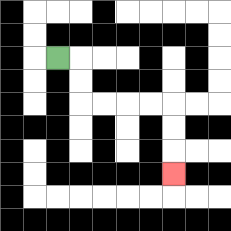{'start': '[2, 2]', 'end': '[7, 7]', 'path_directions': 'R,D,D,R,R,R,R,D,D,D', 'path_coordinates': '[[2, 2], [3, 2], [3, 3], [3, 4], [4, 4], [5, 4], [6, 4], [7, 4], [7, 5], [7, 6], [7, 7]]'}